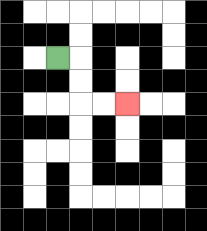{'start': '[2, 2]', 'end': '[5, 4]', 'path_directions': 'R,D,D,R,R', 'path_coordinates': '[[2, 2], [3, 2], [3, 3], [3, 4], [4, 4], [5, 4]]'}